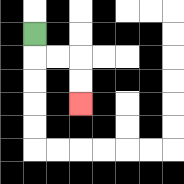{'start': '[1, 1]', 'end': '[3, 4]', 'path_directions': 'D,R,R,D,D', 'path_coordinates': '[[1, 1], [1, 2], [2, 2], [3, 2], [3, 3], [3, 4]]'}